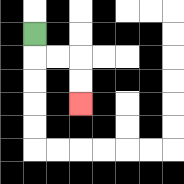{'start': '[1, 1]', 'end': '[3, 4]', 'path_directions': 'D,R,R,D,D', 'path_coordinates': '[[1, 1], [1, 2], [2, 2], [3, 2], [3, 3], [3, 4]]'}